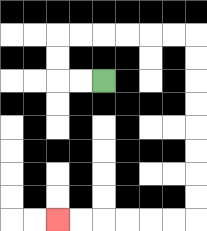{'start': '[4, 3]', 'end': '[2, 9]', 'path_directions': 'L,L,U,U,R,R,R,R,R,R,D,D,D,D,D,D,D,D,L,L,L,L,L,L', 'path_coordinates': '[[4, 3], [3, 3], [2, 3], [2, 2], [2, 1], [3, 1], [4, 1], [5, 1], [6, 1], [7, 1], [8, 1], [8, 2], [8, 3], [8, 4], [8, 5], [8, 6], [8, 7], [8, 8], [8, 9], [7, 9], [6, 9], [5, 9], [4, 9], [3, 9], [2, 9]]'}